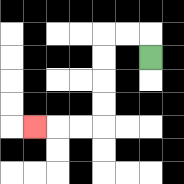{'start': '[6, 2]', 'end': '[1, 5]', 'path_directions': 'U,L,L,D,D,D,D,L,L,L', 'path_coordinates': '[[6, 2], [6, 1], [5, 1], [4, 1], [4, 2], [4, 3], [4, 4], [4, 5], [3, 5], [2, 5], [1, 5]]'}